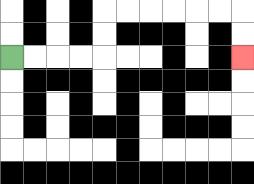{'start': '[0, 2]', 'end': '[10, 2]', 'path_directions': 'R,R,R,R,U,U,R,R,R,R,R,R,D,D', 'path_coordinates': '[[0, 2], [1, 2], [2, 2], [3, 2], [4, 2], [4, 1], [4, 0], [5, 0], [6, 0], [7, 0], [8, 0], [9, 0], [10, 0], [10, 1], [10, 2]]'}